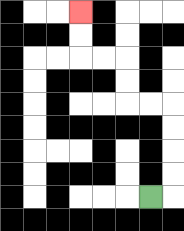{'start': '[6, 8]', 'end': '[3, 0]', 'path_directions': 'R,U,U,U,U,L,L,U,U,L,L,U,U', 'path_coordinates': '[[6, 8], [7, 8], [7, 7], [7, 6], [7, 5], [7, 4], [6, 4], [5, 4], [5, 3], [5, 2], [4, 2], [3, 2], [3, 1], [3, 0]]'}